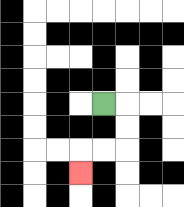{'start': '[4, 4]', 'end': '[3, 7]', 'path_directions': 'R,D,D,L,L,D', 'path_coordinates': '[[4, 4], [5, 4], [5, 5], [5, 6], [4, 6], [3, 6], [3, 7]]'}